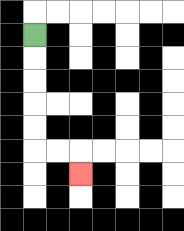{'start': '[1, 1]', 'end': '[3, 7]', 'path_directions': 'D,D,D,D,D,R,R,D', 'path_coordinates': '[[1, 1], [1, 2], [1, 3], [1, 4], [1, 5], [1, 6], [2, 6], [3, 6], [3, 7]]'}